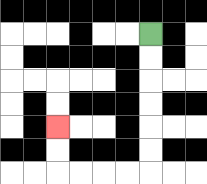{'start': '[6, 1]', 'end': '[2, 5]', 'path_directions': 'D,D,D,D,D,D,L,L,L,L,U,U', 'path_coordinates': '[[6, 1], [6, 2], [6, 3], [6, 4], [6, 5], [6, 6], [6, 7], [5, 7], [4, 7], [3, 7], [2, 7], [2, 6], [2, 5]]'}